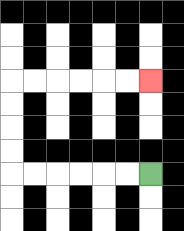{'start': '[6, 7]', 'end': '[6, 3]', 'path_directions': 'L,L,L,L,L,L,U,U,U,U,R,R,R,R,R,R', 'path_coordinates': '[[6, 7], [5, 7], [4, 7], [3, 7], [2, 7], [1, 7], [0, 7], [0, 6], [0, 5], [0, 4], [0, 3], [1, 3], [2, 3], [3, 3], [4, 3], [5, 3], [6, 3]]'}